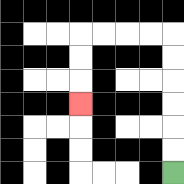{'start': '[7, 7]', 'end': '[3, 4]', 'path_directions': 'U,U,U,U,U,U,L,L,L,L,D,D,D', 'path_coordinates': '[[7, 7], [7, 6], [7, 5], [7, 4], [7, 3], [7, 2], [7, 1], [6, 1], [5, 1], [4, 1], [3, 1], [3, 2], [3, 3], [3, 4]]'}